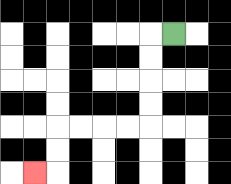{'start': '[7, 1]', 'end': '[1, 7]', 'path_directions': 'L,D,D,D,D,L,L,L,L,D,D,L', 'path_coordinates': '[[7, 1], [6, 1], [6, 2], [6, 3], [6, 4], [6, 5], [5, 5], [4, 5], [3, 5], [2, 5], [2, 6], [2, 7], [1, 7]]'}